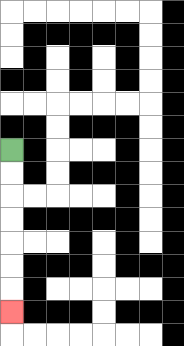{'start': '[0, 6]', 'end': '[0, 13]', 'path_directions': 'D,D,D,D,D,D,D', 'path_coordinates': '[[0, 6], [0, 7], [0, 8], [0, 9], [0, 10], [0, 11], [0, 12], [0, 13]]'}